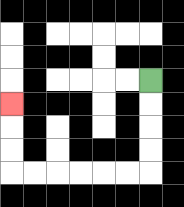{'start': '[6, 3]', 'end': '[0, 4]', 'path_directions': 'D,D,D,D,L,L,L,L,L,L,U,U,U', 'path_coordinates': '[[6, 3], [6, 4], [6, 5], [6, 6], [6, 7], [5, 7], [4, 7], [3, 7], [2, 7], [1, 7], [0, 7], [0, 6], [0, 5], [0, 4]]'}